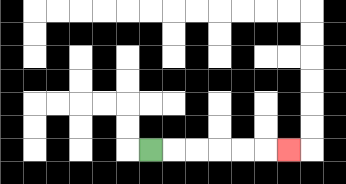{'start': '[6, 6]', 'end': '[12, 6]', 'path_directions': 'R,R,R,R,R,R', 'path_coordinates': '[[6, 6], [7, 6], [8, 6], [9, 6], [10, 6], [11, 6], [12, 6]]'}